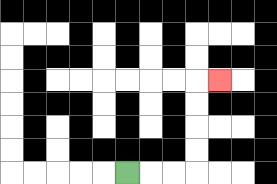{'start': '[5, 7]', 'end': '[9, 3]', 'path_directions': 'R,R,R,U,U,U,U,R', 'path_coordinates': '[[5, 7], [6, 7], [7, 7], [8, 7], [8, 6], [8, 5], [8, 4], [8, 3], [9, 3]]'}